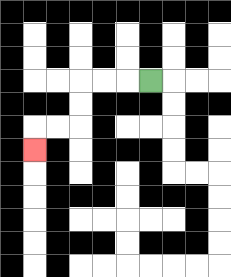{'start': '[6, 3]', 'end': '[1, 6]', 'path_directions': 'L,L,L,D,D,L,L,D', 'path_coordinates': '[[6, 3], [5, 3], [4, 3], [3, 3], [3, 4], [3, 5], [2, 5], [1, 5], [1, 6]]'}